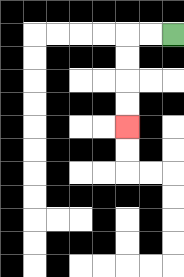{'start': '[7, 1]', 'end': '[5, 5]', 'path_directions': 'L,L,D,D,D,D', 'path_coordinates': '[[7, 1], [6, 1], [5, 1], [5, 2], [5, 3], [5, 4], [5, 5]]'}